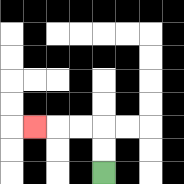{'start': '[4, 7]', 'end': '[1, 5]', 'path_directions': 'U,U,L,L,L', 'path_coordinates': '[[4, 7], [4, 6], [4, 5], [3, 5], [2, 5], [1, 5]]'}